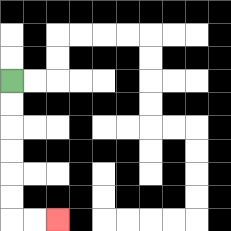{'start': '[0, 3]', 'end': '[2, 9]', 'path_directions': 'D,D,D,D,D,D,R,R', 'path_coordinates': '[[0, 3], [0, 4], [0, 5], [0, 6], [0, 7], [0, 8], [0, 9], [1, 9], [2, 9]]'}